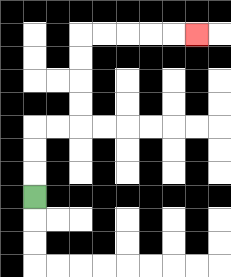{'start': '[1, 8]', 'end': '[8, 1]', 'path_directions': 'U,U,U,R,R,U,U,U,U,R,R,R,R,R', 'path_coordinates': '[[1, 8], [1, 7], [1, 6], [1, 5], [2, 5], [3, 5], [3, 4], [3, 3], [3, 2], [3, 1], [4, 1], [5, 1], [6, 1], [7, 1], [8, 1]]'}